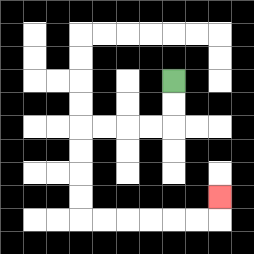{'start': '[7, 3]', 'end': '[9, 8]', 'path_directions': 'D,D,L,L,L,L,D,D,D,D,R,R,R,R,R,R,U', 'path_coordinates': '[[7, 3], [7, 4], [7, 5], [6, 5], [5, 5], [4, 5], [3, 5], [3, 6], [3, 7], [3, 8], [3, 9], [4, 9], [5, 9], [6, 9], [7, 9], [8, 9], [9, 9], [9, 8]]'}